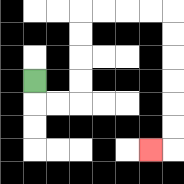{'start': '[1, 3]', 'end': '[6, 6]', 'path_directions': 'D,R,R,U,U,U,U,R,R,R,R,D,D,D,D,D,D,L', 'path_coordinates': '[[1, 3], [1, 4], [2, 4], [3, 4], [3, 3], [3, 2], [3, 1], [3, 0], [4, 0], [5, 0], [6, 0], [7, 0], [7, 1], [7, 2], [7, 3], [7, 4], [7, 5], [7, 6], [6, 6]]'}